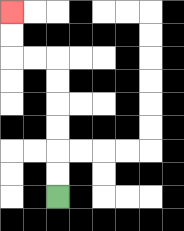{'start': '[2, 8]', 'end': '[0, 0]', 'path_directions': 'U,U,U,U,U,U,L,L,U,U', 'path_coordinates': '[[2, 8], [2, 7], [2, 6], [2, 5], [2, 4], [2, 3], [2, 2], [1, 2], [0, 2], [0, 1], [0, 0]]'}